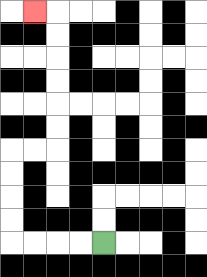{'start': '[4, 10]', 'end': '[1, 0]', 'path_directions': 'L,L,L,L,U,U,U,U,R,R,U,U,U,U,U,U,L', 'path_coordinates': '[[4, 10], [3, 10], [2, 10], [1, 10], [0, 10], [0, 9], [0, 8], [0, 7], [0, 6], [1, 6], [2, 6], [2, 5], [2, 4], [2, 3], [2, 2], [2, 1], [2, 0], [1, 0]]'}